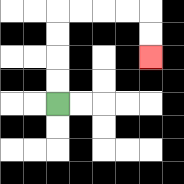{'start': '[2, 4]', 'end': '[6, 2]', 'path_directions': 'U,U,U,U,R,R,R,R,D,D', 'path_coordinates': '[[2, 4], [2, 3], [2, 2], [2, 1], [2, 0], [3, 0], [4, 0], [5, 0], [6, 0], [6, 1], [6, 2]]'}